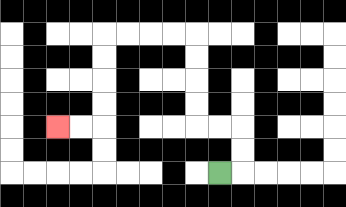{'start': '[9, 7]', 'end': '[2, 5]', 'path_directions': 'R,U,U,L,L,U,U,U,U,L,L,L,L,D,D,D,D,L,L', 'path_coordinates': '[[9, 7], [10, 7], [10, 6], [10, 5], [9, 5], [8, 5], [8, 4], [8, 3], [8, 2], [8, 1], [7, 1], [6, 1], [5, 1], [4, 1], [4, 2], [4, 3], [4, 4], [4, 5], [3, 5], [2, 5]]'}